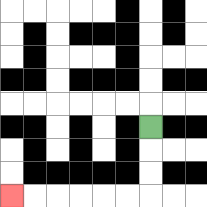{'start': '[6, 5]', 'end': '[0, 8]', 'path_directions': 'D,D,D,L,L,L,L,L,L', 'path_coordinates': '[[6, 5], [6, 6], [6, 7], [6, 8], [5, 8], [4, 8], [3, 8], [2, 8], [1, 8], [0, 8]]'}